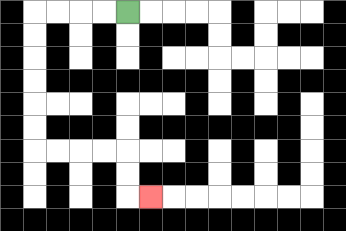{'start': '[5, 0]', 'end': '[6, 8]', 'path_directions': 'L,L,L,L,D,D,D,D,D,D,R,R,R,R,D,D,R', 'path_coordinates': '[[5, 0], [4, 0], [3, 0], [2, 0], [1, 0], [1, 1], [1, 2], [1, 3], [1, 4], [1, 5], [1, 6], [2, 6], [3, 6], [4, 6], [5, 6], [5, 7], [5, 8], [6, 8]]'}